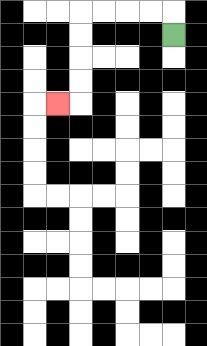{'start': '[7, 1]', 'end': '[2, 4]', 'path_directions': 'U,L,L,L,L,D,D,D,D,L', 'path_coordinates': '[[7, 1], [7, 0], [6, 0], [5, 0], [4, 0], [3, 0], [3, 1], [3, 2], [3, 3], [3, 4], [2, 4]]'}